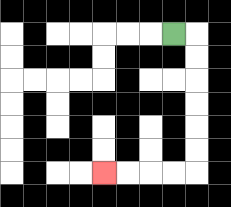{'start': '[7, 1]', 'end': '[4, 7]', 'path_directions': 'R,D,D,D,D,D,D,L,L,L,L', 'path_coordinates': '[[7, 1], [8, 1], [8, 2], [8, 3], [8, 4], [8, 5], [8, 6], [8, 7], [7, 7], [6, 7], [5, 7], [4, 7]]'}